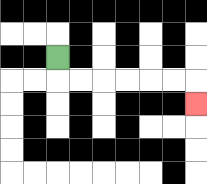{'start': '[2, 2]', 'end': '[8, 4]', 'path_directions': 'D,R,R,R,R,R,R,D', 'path_coordinates': '[[2, 2], [2, 3], [3, 3], [4, 3], [5, 3], [6, 3], [7, 3], [8, 3], [8, 4]]'}